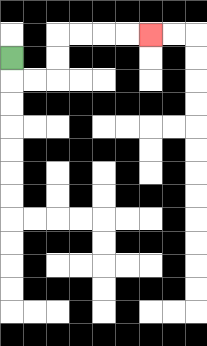{'start': '[0, 2]', 'end': '[6, 1]', 'path_directions': 'D,R,R,U,U,R,R,R,R', 'path_coordinates': '[[0, 2], [0, 3], [1, 3], [2, 3], [2, 2], [2, 1], [3, 1], [4, 1], [5, 1], [6, 1]]'}